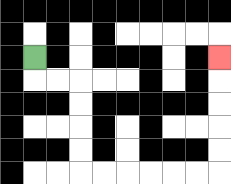{'start': '[1, 2]', 'end': '[9, 2]', 'path_directions': 'D,R,R,D,D,D,D,R,R,R,R,R,R,U,U,U,U,U', 'path_coordinates': '[[1, 2], [1, 3], [2, 3], [3, 3], [3, 4], [3, 5], [3, 6], [3, 7], [4, 7], [5, 7], [6, 7], [7, 7], [8, 7], [9, 7], [9, 6], [9, 5], [9, 4], [9, 3], [9, 2]]'}